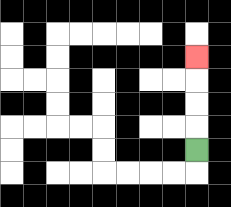{'start': '[8, 6]', 'end': '[8, 2]', 'path_directions': 'U,U,U,U', 'path_coordinates': '[[8, 6], [8, 5], [8, 4], [8, 3], [8, 2]]'}